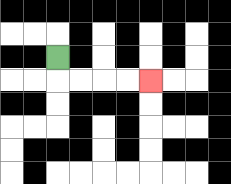{'start': '[2, 2]', 'end': '[6, 3]', 'path_directions': 'D,R,R,R,R', 'path_coordinates': '[[2, 2], [2, 3], [3, 3], [4, 3], [5, 3], [6, 3]]'}